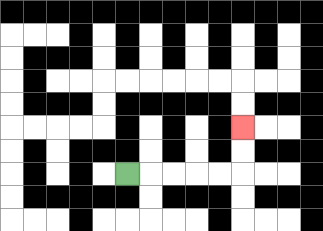{'start': '[5, 7]', 'end': '[10, 5]', 'path_directions': 'R,R,R,R,R,U,U', 'path_coordinates': '[[5, 7], [6, 7], [7, 7], [8, 7], [9, 7], [10, 7], [10, 6], [10, 5]]'}